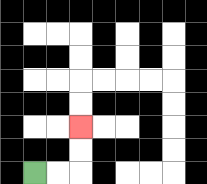{'start': '[1, 7]', 'end': '[3, 5]', 'path_directions': 'R,R,U,U', 'path_coordinates': '[[1, 7], [2, 7], [3, 7], [3, 6], [3, 5]]'}